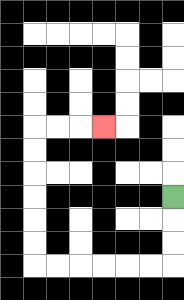{'start': '[7, 8]', 'end': '[4, 5]', 'path_directions': 'D,D,D,L,L,L,L,L,L,U,U,U,U,U,U,R,R,R', 'path_coordinates': '[[7, 8], [7, 9], [7, 10], [7, 11], [6, 11], [5, 11], [4, 11], [3, 11], [2, 11], [1, 11], [1, 10], [1, 9], [1, 8], [1, 7], [1, 6], [1, 5], [2, 5], [3, 5], [4, 5]]'}